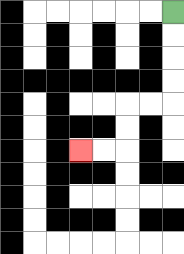{'start': '[7, 0]', 'end': '[3, 6]', 'path_directions': 'D,D,D,D,L,L,D,D,L,L', 'path_coordinates': '[[7, 0], [7, 1], [7, 2], [7, 3], [7, 4], [6, 4], [5, 4], [5, 5], [5, 6], [4, 6], [3, 6]]'}